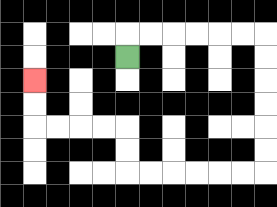{'start': '[5, 2]', 'end': '[1, 3]', 'path_directions': 'U,R,R,R,R,R,R,D,D,D,D,D,D,L,L,L,L,L,L,U,U,L,L,L,L,U,U', 'path_coordinates': '[[5, 2], [5, 1], [6, 1], [7, 1], [8, 1], [9, 1], [10, 1], [11, 1], [11, 2], [11, 3], [11, 4], [11, 5], [11, 6], [11, 7], [10, 7], [9, 7], [8, 7], [7, 7], [6, 7], [5, 7], [5, 6], [5, 5], [4, 5], [3, 5], [2, 5], [1, 5], [1, 4], [1, 3]]'}